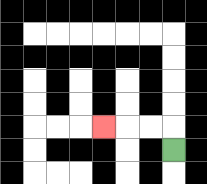{'start': '[7, 6]', 'end': '[4, 5]', 'path_directions': 'U,L,L,L', 'path_coordinates': '[[7, 6], [7, 5], [6, 5], [5, 5], [4, 5]]'}